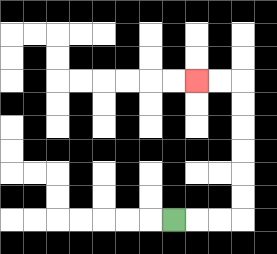{'start': '[7, 9]', 'end': '[8, 3]', 'path_directions': 'R,R,R,U,U,U,U,U,U,L,L', 'path_coordinates': '[[7, 9], [8, 9], [9, 9], [10, 9], [10, 8], [10, 7], [10, 6], [10, 5], [10, 4], [10, 3], [9, 3], [8, 3]]'}